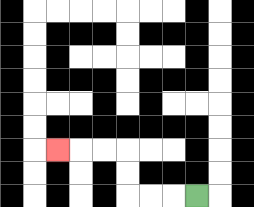{'start': '[8, 8]', 'end': '[2, 6]', 'path_directions': 'L,L,L,U,U,L,L,L', 'path_coordinates': '[[8, 8], [7, 8], [6, 8], [5, 8], [5, 7], [5, 6], [4, 6], [3, 6], [2, 6]]'}